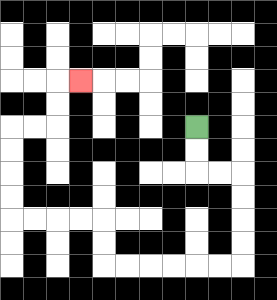{'start': '[8, 5]', 'end': '[3, 3]', 'path_directions': 'D,D,R,R,D,D,D,D,L,L,L,L,L,L,U,U,L,L,L,L,U,U,U,U,R,R,U,U,R', 'path_coordinates': '[[8, 5], [8, 6], [8, 7], [9, 7], [10, 7], [10, 8], [10, 9], [10, 10], [10, 11], [9, 11], [8, 11], [7, 11], [6, 11], [5, 11], [4, 11], [4, 10], [4, 9], [3, 9], [2, 9], [1, 9], [0, 9], [0, 8], [0, 7], [0, 6], [0, 5], [1, 5], [2, 5], [2, 4], [2, 3], [3, 3]]'}